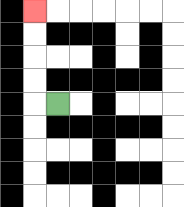{'start': '[2, 4]', 'end': '[1, 0]', 'path_directions': 'L,U,U,U,U', 'path_coordinates': '[[2, 4], [1, 4], [1, 3], [1, 2], [1, 1], [1, 0]]'}